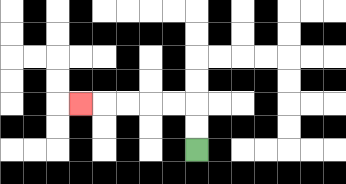{'start': '[8, 6]', 'end': '[3, 4]', 'path_directions': 'U,U,L,L,L,L,L', 'path_coordinates': '[[8, 6], [8, 5], [8, 4], [7, 4], [6, 4], [5, 4], [4, 4], [3, 4]]'}